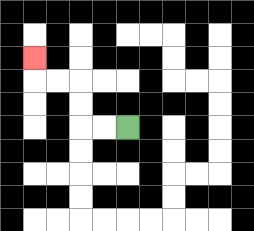{'start': '[5, 5]', 'end': '[1, 2]', 'path_directions': 'L,L,U,U,L,L,U', 'path_coordinates': '[[5, 5], [4, 5], [3, 5], [3, 4], [3, 3], [2, 3], [1, 3], [1, 2]]'}